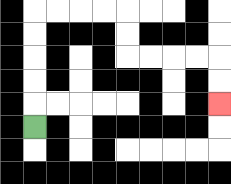{'start': '[1, 5]', 'end': '[9, 4]', 'path_directions': 'U,U,U,U,U,R,R,R,R,D,D,R,R,R,R,D,D', 'path_coordinates': '[[1, 5], [1, 4], [1, 3], [1, 2], [1, 1], [1, 0], [2, 0], [3, 0], [4, 0], [5, 0], [5, 1], [5, 2], [6, 2], [7, 2], [8, 2], [9, 2], [9, 3], [9, 4]]'}